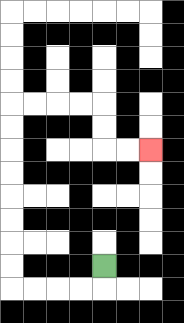{'start': '[4, 11]', 'end': '[6, 6]', 'path_directions': 'D,L,L,L,L,U,U,U,U,U,U,U,U,R,R,R,R,D,D,R,R', 'path_coordinates': '[[4, 11], [4, 12], [3, 12], [2, 12], [1, 12], [0, 12], [0, 11], [0, 10], [0, 9], [0, 8], [0, 7], [0, 6], [0, 5], [0, 4], [1, 4], [2, 4], [3, 4], [4, 4], [4, 5], [4, 6], [5, 6], [6, 6]]'}